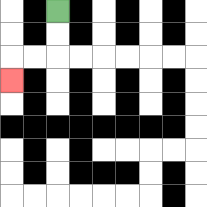{'start': '[2, 0]', 'end': '[0, 3]', 'path_directions': 'D,D,L,L,D', 'path_coordinates': '[[2, 0], [2, 1], [2, 2], [1, 2], [0, 2], [0, 3]]'}